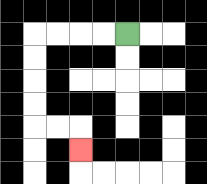{'start': '[5, 1]', 'end': '[3, 6]', 'path_directions': 'L,L,L,L,D,D,D,D,R,R,D', 'path_coordinates': '[[5, 1], [4, 1], [3, 1], [2, 1], [1, 1], [1, 2], [1, 3], [1, 4], [1, 5], [2, 5], [3, 5], [3, 6]]'}